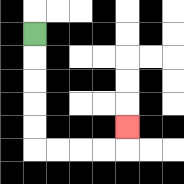{'start': '[1, 1]', 'end': '[5, 5]', 'path_directions': 'D,D,D,D,D,R,R,R,R,U', 'path_coordinates': '[[1, 1], [1, 2], [1, 3], [1, 4], [1, 5], [1, 6], [2, 6], [3, 6], [4, 6], [5, 6], [5, 5]]'}